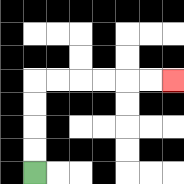{'start': '[1, 7]', 'end': '[7, 3]', 'path_directions': 'U,U,U,U,R,R,R,R,R,R', 'path_coordinates': '[[1, 7], [1, 6], [1, 5], [1, 4], [1, 3], [2, 3], [3, 3], [4, 3], [5, 3], [6, 3], [7, 3]]'}